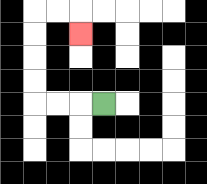{'start': '[4, 4]', 'end': '[3, 1]', 'path_directions': 'L,L,L,U,U,U,U,R,R,D', 'path_coordinates': '[[4, 4], [3, 4], [2, 4], [1, 4], [1, 3], [1, 2], [1, 1], [1, 0], [2, 0], [3, 0], [3, 1]]'}